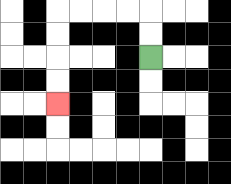{'start': '[6, 2]', 'end': '[2, 4]', 'path_directions': 'U,U,L,L,L,L,D,D,D,D', 'path_coordinates': '[[6, 2], [6, 1], [6, 0], [5, 0], [4, 0], [3, 0], [2, 0], [2, 1], [2, 2], [2, 3], [2, 4]]'}